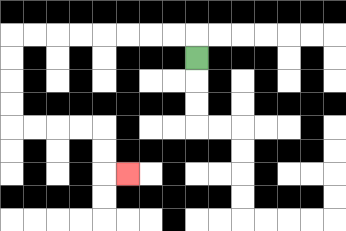{'start': '[8, 2]', 'end': '[5, 7]', 'path_directions': 'U,L,L,L,L,L,L,L,L,D,D,D,D,R,R,R,R,D,D,R', 'path_coordinates': '[[8, 2], [8, 1], [7, 1], [6, 1], [5, 1], [4, 1], [3, 1], [2, 1], [1, 1], [0, 1], [0, 2], [0, 3], [0, 4], [0, 5], [1, 5], [2, 5], [3, 5], [4, 5], [4, 6], [4, 7], [5, 7]]'}